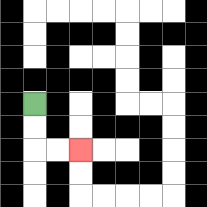{'start': '[1, 4]', 'end': '[3, 6]', 'path_directions': 'D,D,R,R', 'path_coordinates': '[[1, 4], [1, 5], [1, 6], [2, 6], [3, 6]]'}